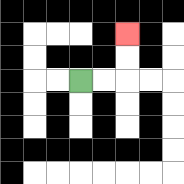{'start': '[3, 3]', 'end': '[5, 1]', 'path_directions': 'R,R,U,U', 'path_coordinates': '[[3, 3], [4, 3], [5, 3], [5, 2], [5, 1]]'}